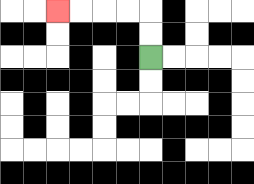{'start': '[6, 2]', 'end': '[2, 0]', 'path_directions': 'U,U,L,L,L,L', 'path_coordinates': '[[6, 2], [6, 1], [6, 0], [5, 0], [4, 0], [3, 0], [2, 0]]'}